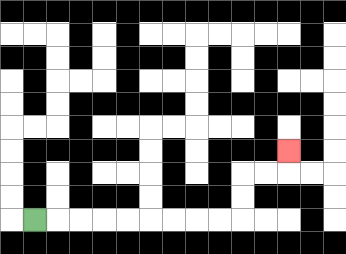{'start': '[1, 9]', 'end': '[12, 6]', 'path_directions': 'R,R,R,R,R,R,R,R,R,U,U,R,R,U', 'path_coordinates': '[[1, 9], [2, 9], [3, 9], [4, 9], [5, 9], [6, 9], [7, 9], [8, 9], [9, 9], [10, 9], [10, 8], [10, 7], [11, 7], [12, 7], [12, 6]]'}